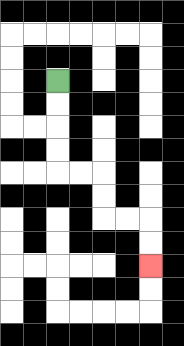{'start': '[2, 3]', 'end': '[6, 11]', 'path_directions': 'D,D,D,D,R,R,D,D,R,R,D,D', 'path_coordinates': '[[2, 3], [2, 4], [2, 5], [2, 6], [2, 7], [3, 7], [4, 7], [4, 8], [4, 9], [5, 9], [6, 9], [6, 10], [6, 11]]'}